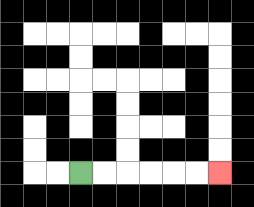{'start': '[3, 7]', 'end': '[9, 7]', 'path_directions': 'R,R,R,R,R,R', 'path_coordinates': '[[3, 7], [4, 7], [5, 7], [6, 7], [7, 7], [8, 7], [9, 7]]'}